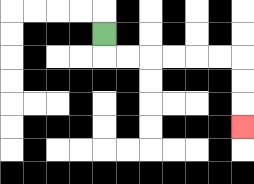{'start': '[4, 1]', 'end': '[10, 5]', 'path_directions': 'D,R,R,R,R,R,R,D,D,D', 'path_coordinates': '[[4, 1], [4, 2], [5, 2], [6, 2], [7, 2], [8, 2], [9, 2], [10, 2], [10, 3], [10, 4], [10, 5]]'}